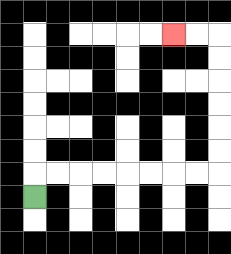{'start': '[1, 8]', 'end': '[7, 1]', 'path_directions': 'U,R,R,R,R,R,R,R,R,U,U,U,U,U,U,L,L', 'path_coordinates': '[[1, 8], [1, 7], [2, 7], [3, 7], [4, 7], [5, 7], [6, 7], [7, 7], [8, 7], [9, 7], [9, 6], [9, 5], [9, 4], [9, 3], [9, 2], [9, 1], [8, 1], [7, 1]]'}